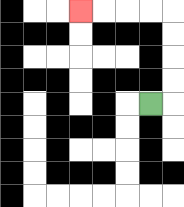{'start': '[6, 4]', 'end': '[3, 0]', 'path_directions': 'R,U,U,U,U,L,L,L,L', 'path_coordinates': '[[6, 4], [7, 4], [7, 3], [7, 2], [7, 1], [7, 0], [6, 0], [5, 0], [4, 0], [3, 0]]'}